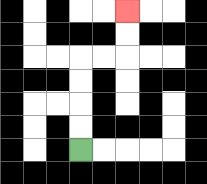{'start': '[3, 6]', 'end': '[5, 0]', 'path_directions': 'U,U,U,U,R,R,U,U', 'path_coordinates': '[[3, 6], [3, 5], [3, 4], [3, 3], [3, 2], [4, 2], [5, 2], [5, 1], [5, 0]]'}